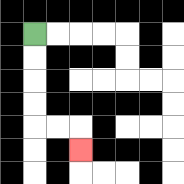{'start': '[1, 1]', 'end': '[3, 6]', 'path_directions': 'D,D,D,D,R,R,D', 'path_coordinates': '[[1, 1], [1, 2], [1, 3], [1, 4], [1, 5], [2, 5], [3, 5], [3, 6]]'}